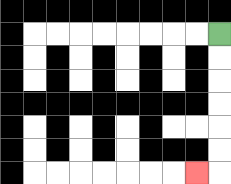{'start': '[9, 1]', 'end': '[8, 7]', 'path_directions': 'D,D,D,D,D,D,L', 'path_coordinates': '[[9, 1], [9, 2], [9, 3], [9, 4], [9, 5], [9, 6], [9, 7], [8, 7]]'}